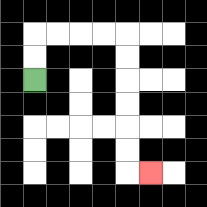{'start': '[1, 3]', 'end': '[6, 7]', 'path_directions': 'U,U,R,R,R,R,D,D,D,D,D,D,R', 'path_coordinates': '[[1, 3], [1, 2], [1, 1], [2, 1], [3, 1], [4, 1], [5, 1], [5, 2], [5, 3], [5, 4], [5, 5], [5, 6], [5, 7], [6, 7]]'}